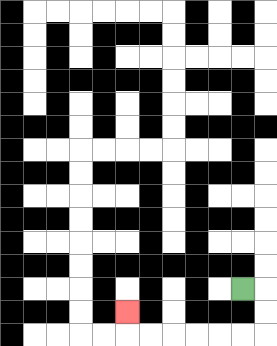{'start': '[10, 12]', 'end': '[5, 13]', 'path_directions': 'R,D,D,L,L,L,L,L,L,U', 'path_coordinates': '[[10, 12], [11, 12], [11, 13], [11, 14], [10, 14], [9, 14], [8, 14], [7, 14], [6, 14], [5, 14], [5, 13]]'}